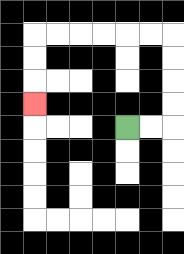{'start': '[5, 5]', 'end': '[1, 4]', 'path_directions': 'R,R,U,U,U,U,L,L,L,L,L,L,D,D,D', 'path_coordinates': '[[5, 5], [6, 5], [7, 5], [7, 4], [7, 3], [7, 2], [7, 1], [6, 1], [5, 1], [4, 1], [3, 1], [2, 1], [1, 1], [1, 2], [1, 3], [1, 4]]'}